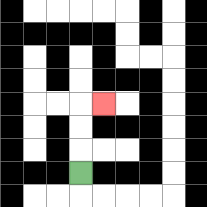{'start': '[3, 7]', 'end': '[4, 4]', 'path_directions': 'U,U,U,R', 'path_coordinates': '[[3, 7], [3, 6], [3, 5], [3, 4], [4, 4]]'}